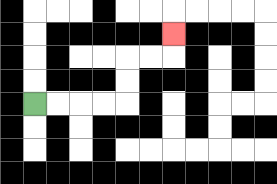{'start': '[1, 4]', 'end': '[7, 1]', 'path_directions': 'R,R,R,R,U,U,R,R,U', 'path_coordinates': '[[1, 4], [2, 4], [3, 4], [4, 4], [5, 4], [5, 3], [5, 2], [6, 2], [7, 2], [7, 1]]'}